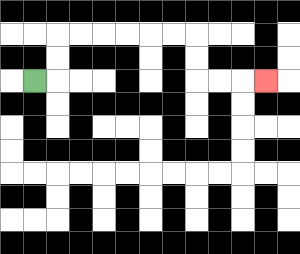{'start': '[1, 3]', 'end': '[11, 3]', 'path_directions': 'R,U,U,R,R,R,R,R,R,D,D,R,R,R', 'path_coordinates': '[[1, 3], [2, 3], [2, 2], [2, 1], [3, 1], [4, 1], [5, 1], [6, 1], [7, 1], [8, 1], [8, 2], [8, 3], [9, 3], [10, 3], [11, 3]]'}